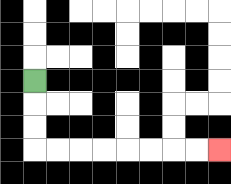{'start': '[1, 3]', 'end': '[9, 6]', 'path_directions': 'D,D,D,R,R,R,R,R,R,R,R', 'path_coordinates': '[[1, 3], [1, 4], [1, 5], [1, 6], [2, 6], [3, 6], [4, 6], [5, 6], [6, 6], [7, 6], [8, 6], [9, 6]]'}